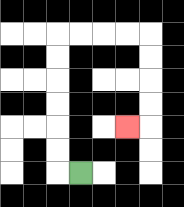{'start': '[3, 7]', 'end': '[5, 5]', 'path_directions': 'L,U,U,U,U,U,U,R,R,R,R,D,D,D,D,L', 'path_coordinates': '[[3, 7], [2, 7], [2, 6], [2, 5], [2, 4], [2, 3], [2, 2], [2, 1], [3, 1], [4, 1], [5, 1], [6, 1], [6, 2], [6, 3], [6, 4], [6, 5], [5, 5]]'}